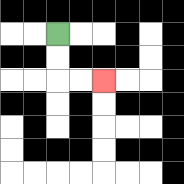{'start': '[2, 1]', 'end': '[4, 3]', 'path_directions': 'D,D,R,R', 'path_coordinates': '[[2, 1], [2, 2], [2, 3], [3, 3], [4, 3]]'}